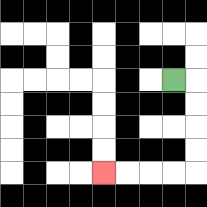{'start': '[7, 3]', 'end': '[4, 7]', 'path_directions': 'R,D,D,D,D,L,L,L,L', 'path_coordinates': '[[7, 3], [8, 3], [8, 4], [8, 5], [8, 6], [8, 7], [7, 7], [6, 7], [5, 7], [4, 7]]'}